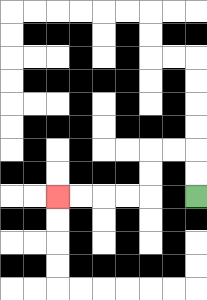{'start': '[8, 8]', 'end': '[2, 8]', 'path_directions': 'U,U,L,L,D,D,L,L,L,L', 'path_coordinates': '[[8, 8], [8, 7], [8, 6], [7, 6], [6, 6], [6, 7], [6, 8], [5, 8], [4, 8], [3, 8], [2, 8]]'}